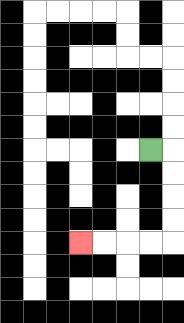{'start': '[6, 6]', 'end': '[3, 10]', 'path_directions': 'R,D,D,D,D,L,L,L,L', 'path_coordinates': '[[6, 6], [7, 6], [7, 7], [7, 8], [7, 9], [7, 10], [6, 10], [5, 10], [4, 10], [3, 10]]'}